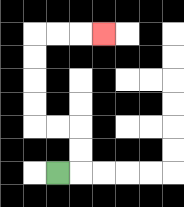{'start': '[2, 7]', 'end': '[4, 1]', 'path_directions': 'R,U,U,L,L,U,U,U,U,R,R,R', 'path_coordinates': '[[2, 7], [3, 7], [3, 6], [3, 5], [2, 5], [1, 5], [1, 4], [1, 3], [1, 2], [1, 1], [2, 1], [3, 1], [4, 1]]'}